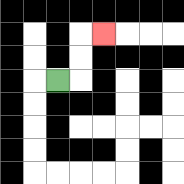{'start': '[2, 3]', 'end': '[4, 1]', 'path_directions': 'R,U,U,R', 'path_coordinates': '[[2, 3], [3, 3], [3, 2], [3, 1], [4, 1]]'}